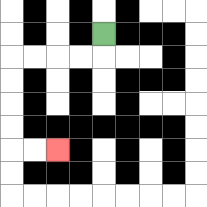{'start': '[4, 1]', 'end': '[2, 6]', 'path_directions': 'D,L,L,L,L,D,D,D,D,R,R', 'path_coordinates': '[[4, 1], [4, 2], [3, 2], [2, 2], [1, 2], [0, 2], [0, 3], [0, 4], [0, 5], [0, 6], [1, 6], [2, 6]]'}